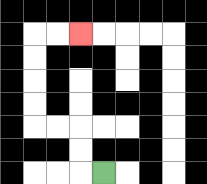{'start': '[4, 7]', 'end': '[3, 1]', 'path_directions': 'L,U,U,L,L,U,U,U,U,R,R', 'path_coordinates': '[[4, 7], [3, 7], [3, 6], [3, 5], [2, 5], [1, 5], [1, 4], [1, 3], [1, 2], [1, 1], [2, 1], [3, 1]]'}